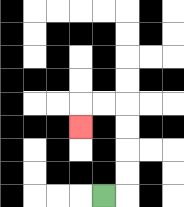{'start': '[4, 8]', 'end': '[3, 5]', 'path_directions': 'R,U,U,U,U,L,L,D', 'path_coordinates': '[[4, 8], [5, 8], [5, 7], [5, 6], [5, 5], [5, 4], [4, 4], [3, 4], [3, 5]]'}